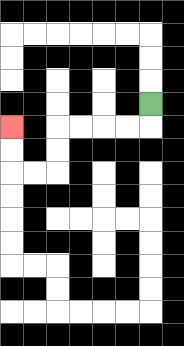{'start': '[6, 4]', 'end': '[0, 5]', 'path_directions': 'D,L,L,L,L,D,D,L,L,U,U', 'path_coordinates': '[[6, 4], [6, 5], [5, 5], [4, 5], [3, 5], [2, 5], [2, 6], [2, 7], [1, 7], [0, 7], [0, 6], [0, 5]]'}